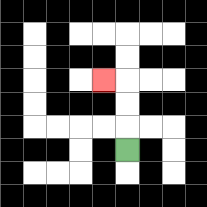{'start': '[5, 6]', 'end': '[4, 3]', 'path_directions': 'U,U,U,L', 'path_coordinates': '[[5, 6], [5, 5], [5, 4], [5, 3], [4, 3]]'}